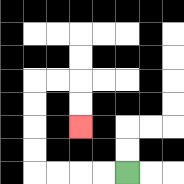{'start': '[5, 7]', 'end': '[3, 5]', 'path_directions': 'L,L,L,L,U,U,U,U,R,R,D,D', 'path_coordinates': '[[5, 7], [4, 7], [3, 7], [2, 7], [1, 7], [1, 6], [1, 5], [1, 4], [1, 3], [2, 3], [3, 3], [3, 4], [3, 5]]'}